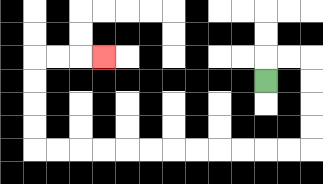{'start': '[11, 3]', 'end': '[4, 2]', 'path_directions': 'U,R,R,D,D,D,D,L,L,L,L,L,L,L,L,L,L,L,L,U,U,U,U,R,R,R', 'path_coordinates': '[[11, 3], [11, 2], [12, 2], [13, 2], [13, 3], [13, 4], [13, 5], [13, 6], [12, 6], [11, 6], [10, 6], [9, 6], [8, 6], [7, 6], [6, 6], [5, 6], [4, 6], [3, 6], [2, 6], [1, 6], [1, 5], [1, 4], [1, 3], [1, 2], [2, 2], [3, 2], [4, 2]]'}